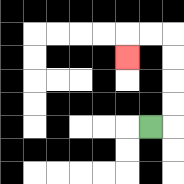{'start': '[6, 5]', 'end': '[5, 2]', 'path_directions': 'R,U,U,U,U,L,L,D', 'path_coordinates': '[[6, 5], [7, 5], [7, 4], [7, 3], [7, 2], [7, 1], [6, 1], [5, 1], [5, 2]]'}